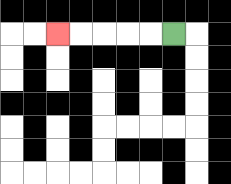{'start': '[7, 1]', 'end': '[2, 1]', 'path_directions': 'L,L,L,L,L', 'path_coordinates': '[[7, 1], [6, 1], [5, 1], [4, 1], [3, 1], [2, 1]]'}